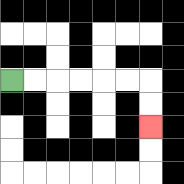{'start': '[0, 3]', 'end': '[6, 5]', 'path_directions': 'R,R,R,R,R,R,D,D', 'path_coordinates': '[[0, 3], [1, 3], [2, 3], [3, 3], [4, 3], [5, 3], [6, 3], [6, 4], [6, 5]]'}